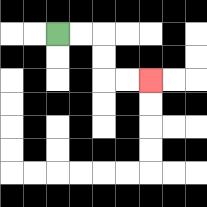{'start': '[2, 1]', 'end': '[6, 3]', 'path_directions': 'R,R,D,D,R,R', 'path_coordinates': '[[2, 1], [3, 1], [4, 1], [4, 2], [4, 3], [5, 3], [6, 3]]'}